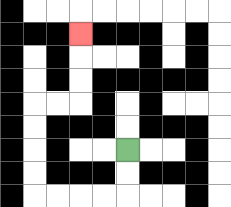{'start': '[5, 6]', 'end': '[3, 1]', 'path_directions': 'D,D,L,L,L,L,U,U,U,U,R,R,U,U,U', 'path_coordinates': '[[5, 6], [5, 7], [5, 8], [4, 8], [3, 8], [2, 8], [1, 8], [1, 7], [1, 6], [1, 5], [1, 4], [2, 4], [3, 4], [3, 3], [3, 2], [3, 1]]'}